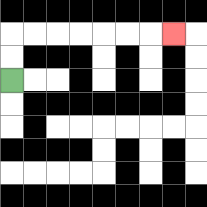{'start': '[0, 3]', 'end': '[7, 1]', 'path_directions': 'U,U,R,R,R,R,R,R,R', 'path_coordinates': '[[0, 3], [0, 2], [0, 1], [1, 1], [2, 1], [3, 1], [4, 1], [5, 1], [6, 1], [7, 1]]'}